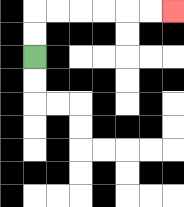{'start': '[1, 2]', 'end': '[7, 0]', 'path_directions': 'U,U,R,R,R,R,R,R', 'path_coordinates': '[[1, 2], [1, 1], [1, 0], [2, 0], [3, 0], [4, 0], [5, 0], [6, 0], [7, 0]]'}